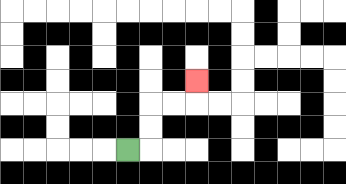{'start': '[5, 6]', 'end': '[8, 3]', 'path_directions': 'R,U,U,R,R,U', 'path_coordinates': '[[5, 6], [6, 6], [6, 5], [6, 4], [7, 4], [8, 4], [8, 3]]'}